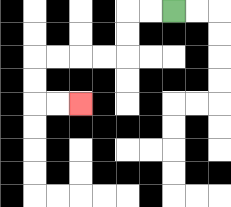{'start': '[7, 0]', 'end': '[3, 4]', 'path_directions': 'L,L,D,D,L,L,L,L,D,D,R,R', 'path_coordinates': '[[7, 0], [6, 0], [5, 0], [5, 1], [5, 2], [4, 2], [3, 2], [2, 2], [1, 2], [1, 3], [1, 4], [2, 4], [3, 4]]'}